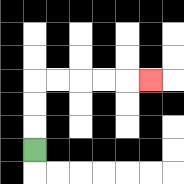{'start': '[1, 6]', 'end': '[6, 3]', 'path_directions': 'U,U,U,R,R,R,R,R', 'path_coordinates': '[[1, 6], [1, 5], [1, 4], [1, 3], [2, 3], [3, 3], [4, 3], [5, 3], [6, 3]]'}